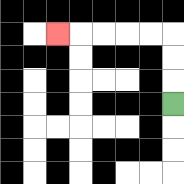{'start': '[7, 4]', 'end': '[2, 1]', 'path_directions': 'U,U,U,L,L,L,L,L', 'path_coordinates': '[[7, 4], [7, 3], [7, 2], [7, 1], [6, 1], [5, 1], [4, 1], [3, 1], [2, 1]]'}